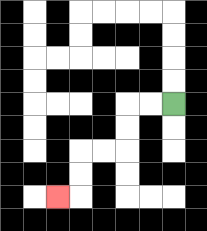{'start': '[7, 4]', 'end': '[2, 8]', 'path_directions': 'L,L,D,D,L,L,D,D,L', 'path_coordinates': '[[7, 4], [6, 4], [5, 4], [5, 5], [5, 6], [4, 6], [3, 6], [3, 7], [3, 8], [2, 8]]'}